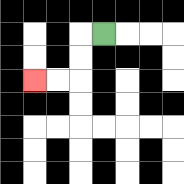{'start': '[4, 1]', 'end': '[1, 3]', 'path_directions': 'L,D,D,L,L', 'path_coordinates': '[[4, 1], [3, 1], [3, 2], [3, 3], [2, 3], [1, 3]]'}